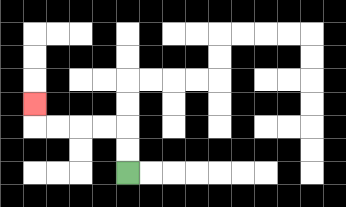{'start': '[5, 7]', 'end': '[1, 4]', 'path_directions': 'U,U,L,L,L,L,U', 'path_coordinates': '[[5, 7], [5, 6], [5, 5], [4, 5], [3, 5], [2, 5], [1, 5], [1, 4]]'}